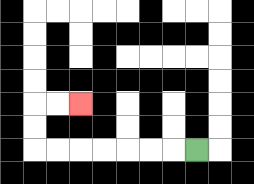{'start': '[8, 6]', 'end': '[3, 4]', 'path_directions': 'L,L,L,L,L,L,L,U,U,R,R', 'path_coordinates': '[[8, 6], [7, 6], [6, 6], [5, 6], [4, 6], [3, 6], [2, 6], [1, 6], [1, 5], [1, 4], [2, 4], [3, 4]]'}